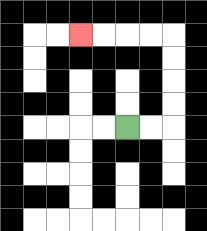{'start': '[5, 5]', 'end': '[3, 1]', 'path_directions': 'R,R,U,U,U,U,L,L,L,L', 'path_coordinates': '[[5, 5], [6, 5], [7, 5], [7, 4], [7, 3], [7, 2], [7, 1], [6, 1], [5, 1], [4, 1], [3, 1]]'}